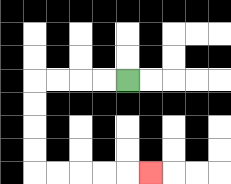{'start': '[5, 3]', 'end': '[6, 7]', 'path_directions': 'L,L,L,L,D,D,D,D,R,R,R,R,R', 'path_coordinates': '[[5, 3], [4, 3], [3, 3], [2, 3], [1, 3], [1, 4], [1, 5], [1, 6], [1, 7], [2, 7], [3, 7], [4, 7], [5, 7], [6, 7]]'}